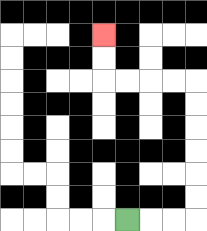{'start': '[5, 9]', 'end': '[4, 1]', 'path_directions': 'R,R,R,U,U,U,U,U,U,L,L,L,L,U,U', 'path_coordinates': '[[5, 9], [6, 9], [7, 9], [8, 9], [8, 8], [8, 7], [8, 6], [8, 5], [8, 4], [8, 3], [7, 3], [6, 3], [5, 3], [4, 3], [4, 2], [4, 1]]'}